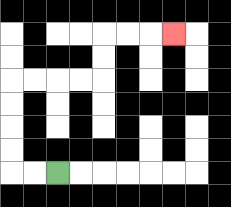{'start': '[2, 7]', 'end': '[7, 1]', 'path_directions': 'L,L,U,U,U,U,R,R,R,R,U,U,R,R,R', 'path_coordinates': '[[2, 7], [1, 7], [0, 7], [0, 6], [0, 5], [0, 4], [0, 3], [1, 3], [2, 3], [3, 3], [4, 3], [4, 2], [4, 1], [5, 1], [6, 1], [7, 1]]'}